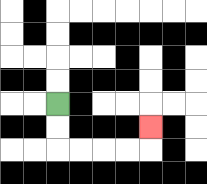{'start': '[2, 4]', 'end': '[6, 5]', 'path_directions': 'D,D,R,R,R,R,U', 'path_coordinates': '[[2, 4], [2, 5], [2, 6], [3, 6], [4, 6], [5, 6], [6, 6], [6, 5]]'}